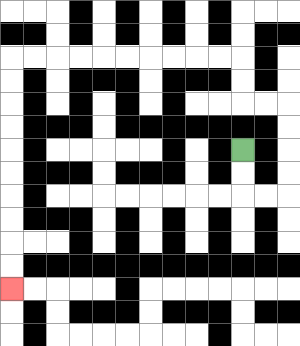{'start': '[10, 6]', 'end': '[0, 12]', 'path_directions': 'D,D,R,R,U,U,U,U,L,L,U,U,L,L,L,L,L,L,L,L,L,L,D,D,D,D,D,D,D,D,D,D', 'path_coordinates': '[[10, 6], [10, 7], [10, 8], [11, 8], [12, 8], [12, 7], [12, 6], [12, 5], [12, 4], [11, 4], [10, 4], [10, 3], [10, 2], [9, 2], [8, 2], [7, 2], [6, 2], [5, 2], [4, 2], [3, 2], [2, 2], [1, 2], [0, 2], [0, 3], [0, 4], [0, 5], [0, 6], [0, 7], [0, 8], [0, 9], [0, 10], [0, 11], [0, 12]]'}